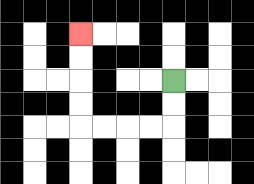{'start': '[7, 3]', 'end': '[3, 1]', 'path_directions': 'D,D,L,L,L,L,U,U,U,U', 'path_coordinates': '[[7, 3], [7, 4], [7, 5], [6, 5], [5, 5], [4, 5], [3, 5], [3, 4], [3, 3], [3, 2], [3, 1]]'}